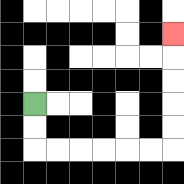{'start': '[1, 4]', 'end': '[7, 1]', 'path_directions': 'D,D,R,R,R,R,R,R,U,U,U,U,U', 'path_coordinates': '[[1, 4], [1, 5], [1, 6], [2, 6], [3, 6], [4, 6], [5, 6], [6, 6], [7, 6], [7, 5], [7, 4], [7, 3], [7, 2], [7, 1]]'}